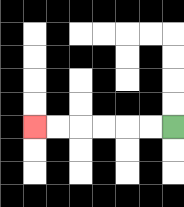{'start': '[7, 5]', 'end': '[1, 5]', 'path_directions': 'L,L,L,L,L,L', 'path_coordinates': '[[7, 5], [6, 5], [5, 5], [4, 5], [3, 5], [2, 5], [1, 5]]'}